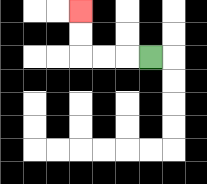{'start': '[6, 2]', 'end': '[3, 0]', 'path_directions': 'L,L,L,U,U', 'path_coordinates': '[[6, 2], [5, 2], [4, 2], [3, 2], [3, 1], [3, 0]]'}